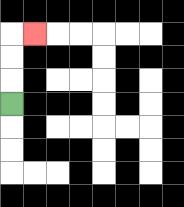{'start': '[0, 4]', 'end': '[1, 1]', 'path_directions': 'U,U,U,R', 'path_coordinates': '[[0, 4], [0, 3], [0, 2], [0, 1], [1, 1]]'}